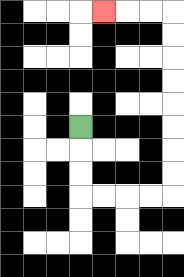{'start': '[3, 5]', 'end': '[4, 0]', 'path_directions': 'D,D,D,R,R,R,R,U,U,U,U,U,U,U,U,L,L,L', 'path_coordinates': '[[3, 5], [3, 6], [3, 7], [3, 8], [4, 8], [5, 8], [6, 8], [7, 8], [7, 7], [7, 6], [7, 5], [7, 4], [7, 3], [7, 2], [7, 1], [7, 0], [6, 0], [5, 0], [4, 0]]'}